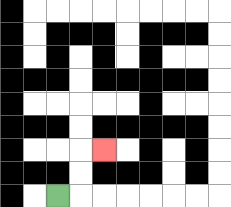{'start': '[2, 8]', 'end': '[4, 6]', 'path_directions': 'R,U,U,R', 'path_coordinates': '[[2, 8], [3, 8], [3, 7], [3, 6], [4, 6]]'}